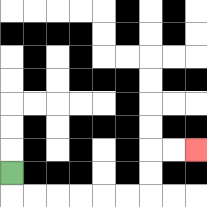{'start': '[0, 7]', 'end': '[8, 6]', 'path_directions': 'D,R,R,R,R,R,R,U,U,R,R', 'path_coordinates': '[[0, 7], [0, 8], [1, 8], [2, 8], [3, 8], [4, 8], [5, 8], [6, 8], [6, 7], [6, 6], [7, 6], [8, 6]]'}